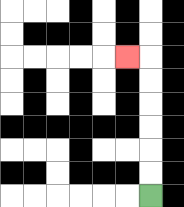{'start': '[6, 8]', 'end': '[5, 2]', 'path_directions': 'U,U,U,U,U,U,L', 'path_coordinates': '[[6, 8], [6, 7], [6, 6], [6, 5], [6, 4], [6, 3], [6, 2], [5, 2]]'}